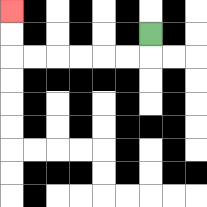{'start': '[6, 1]', 'end': '[0, 0]', 'path_directions': 'D,L,L,L,L,L,L,U,U', 'path_coordinates': '[[6, 1], [6, 2], [5, 2], [4, 2], [3, 2], [2, 2], [1, 2], [0, 2], [0, 1], [0, 0]]'}